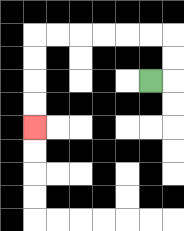{'start': '[6, 3]', 'end': '[1, 5]', 'path_directions': 'R,U,U,L,L,L,L,L,L,D,D,D,D', 'path_coordinates': '[[6, 3], [7, 3], [7, 2], [7, 1], [6, 1], [5, 1], [4, 1], [3, 1], [2, 1], [1, 1], [1, 2], [1, 3], [1, 4], [1, 5]]'}